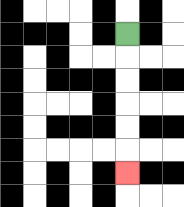{'start': '[5, 1]', 'end': '[5, 7]', 'path_directions': 'D,D,D,D,D,D', 'path_coordinates': '[[5, 1], [5, 2], [5, 3], [5, 4], [5, 5], [5, 6], [5, 7]]'}